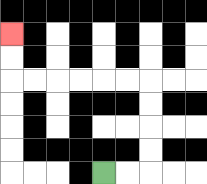{'start': '[4, 7]', 'end': '[0, 1]', 'path_directions': 'R,R,U,U,U,U,L,L,L,L,L,L,U,U', 'path_coordinates': '[[4, 7], [5, 7], [6, 7], [6, 6], [6, 5], [6, 4], [6, 3], [5, 3], [4, 3], [3, 3], [2, 3], [1, 3], [0, 3], [0, 2], [0, 1]]'}